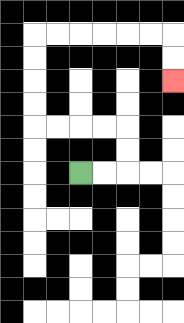{'start': '[3, 7]', 'end': '[7, 3]', 'path_directions': 'R,R,U,U,L,L,L,L,U,U,U,U,R,R,R,R,R,R,D,D', 'path_coordinates': '[[3, 7], [4, 7], [5, 7], [5, 6], [5, 5], [4, 5], [3, 5], [2, 5], [1, 5], [1, 4], [1, 3], [1, 2], [1, 1], [2, 1], [3, 1], [4, 1], [5, 1], [6, 1], [7, 1], [7, 2], [7, 3]]'}